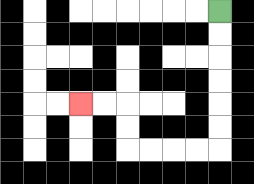{'start': '[9, 0]', 'end': '[3, 4]', 'path_directions': 'D,D,D,D,D,D,L,L,L,L,U,U,L,L', 'path_coordinates': '[[9, 0], [9, 1], [9, 2], [9, 3], [9, 4], [9, 5], [9, 6], [8, 6], [7, 6], [6, 6], [5, 6], [5, 5], [5, 4], [4, 4], [3, 4]]'}